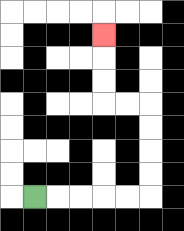{'start': '[1, 8]', 'end': '[4, 1]', 'path_directions': 'R,R,R,R,R,U,U,U,U,L,L,U,U,U', 'path_coordinates': '[[1, 8], [2, 8], [3, 8], [4, 8], [5, 8], [6, 8], [6, 7], [6, 6], [6, 5], [6, 4], [5, 4], [4, 4], [4, 3], [4, 2], [4, 1]]'}